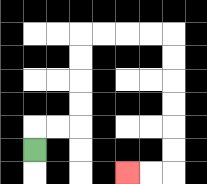{'start': '[1, 6]', 'end': '[5, 7]', 'path_directions': 'U,R,R,U,U,U,U,R,R,R,R,D,D,D,D,D,D,L,L', 'path_coordinates': '[[1, 6], [1, 5], [2, 5], [3, 5], [3, 4], [3, 3], [3, 2], [3, 1], [4, 1], [5, 1], [6, 1], [7, 1], [7, 2], [7, 3], [7, 4], [7, 5], [7, 6], [7, 7], [6, 7], [5, 7]]'}